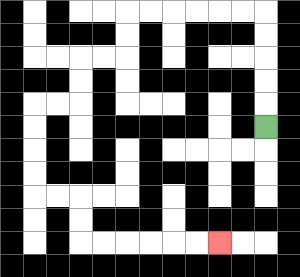{'start': '[11, 5]', 'end': '[9, 10]', 'path_directions': 'U,U,U,U,U,L,L,L,L,L,L,D,D,L,L,D,D,L,L,D,D,D,D,R,R,D,D,R,R,R,R,R,R', 'path_coordinates': '[[11, 5], [11, 4], [11, 3], [11, 2], [11, 1], [11, 0], [10, 0], [9, 0], [8, 0], [7, 0], [6, 0], [5, 0], [5, 1], [5, 2], [4, 2], [3, 2], [3, 3], [3, 4], [2, 4], [1, 4], [1, 5], [1, 6], [1, 7], [1, 8], [2, 8], [3, 8], [3, 9], [3, 10], [4, 10], [5, 10], [6, 10], [7, 10], [8, 10], [9, 10]]'}